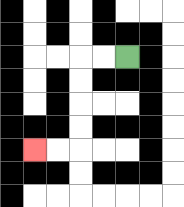{'start': '[5, 2]', 'end': '[1, 6]', 'path_directions': 'L,L,D,D,D,D,L,L', 'path_coordinates': '[[5, 2], [4, 2], [3, 2], [3, 3], [3, 4], [3, 5], [3, 6], [2, 6], [1, 6]]'}